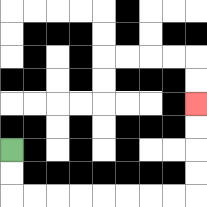{'start': '[0, 6]', 'end': '[8, 4]', 'path_directions': 'D,D,R,R,R,R,R,R,R,R,U,U,U,U', 'path_coordinates': '[[0, 6], [0, 7], [0, 8], [1, 8], [2, 8], [3, 8], [4, 8], [5, 8], [6, 8], [7, 8], [8, 8], [8, 7], [8, 6], [8, 5], [8, 4]]'}